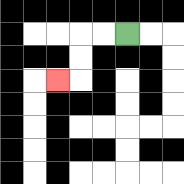{'start': '[5, 1]', 'end': '[2, 3]', 'path_directions': 'L,L,D,D,L', 'path_coordinates': '[[5, 1], [4, 1], [3, 1], [3, 2], [3, 3], [2, 3]]'}